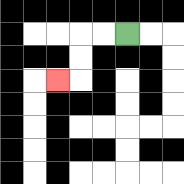{'start': '[5, 1]', 'end': '[2, 3]', 'path_directions': 'L,L,D,D,L', 'path_coordinates': '[[5, 1], [4, 1], [3, 1], [3, 2], [3, 3], [2, 3]]'}